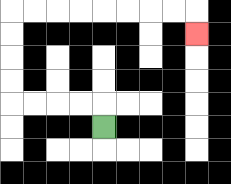{'start': '[4, 5]', 'end': '[8, 1]', 'path_directions': 'U,L,L,L,L,U,U,U,U,R,R,R,R,R,R,R,R,D', 'path_coordinates': '[[4, 5], [4, 4], [3, 4], [2, 4], [1, 4], [0, 4], [0, 3], [0, 2], [0, 1], [0, 0], [1, 0], [2, 0], [3, 0], [4, 0], [5, 0], [6, 0], [7, 0], [8, 0], [8, 1]]'}